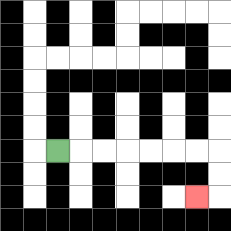{'start': '[2, 6]', 'end': '[8, 8]', 'path_directions': 'R,R,R,R,R,R,R,D,D,L', 'path_coordinates': '[[2, 6], [3, 6], [4, 6], [5, 6], [6, 6], [7, 6], [8, 6], [9, 6], [9, 7], [9, 8], [8, 8]]'}